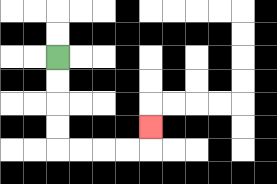{'start': '[2, 2]', 'end': '[6, 5]', 'path_directions': 'D,D,D,D,R,R,R,R,U', 'path_coordinates': '[[2, 2], [2, 3], [2, 4], [2, 5], [2, 6], [3, 6], [4, 6], [5, 6], [6, 6], [6, 5]]'}